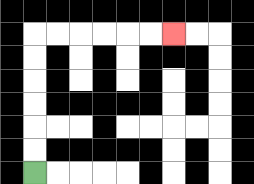{'start': '[1, 7]', 'end': '[7, 1]', 'path_directions': 'U,U,U,U,U,U,R,R,R,R,R,R', 'path_coordinates': '[[1, 7], [1, 6], [1, 5], [1, 4], [1, 3], [1, 2], [1, 1], [2, 1], [3, 1], [4, 1], [5, 1], [6, 1], [7, 1]]'}